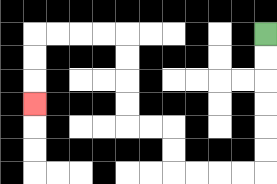{'start': '[11, 1]', 'end': '[1, 4]', 'path_directions': 'D,D,D,D,D,D,L,L,L,L,U,U,L,L,U,U,U,U,L,L,L,L,D,D,D', 'path_coordinates': '[[11, 1], [11, 2], [11, 3], [11, 4], [11, 5], [11, 6], [11, 7], [10, 7], [9, 7], [8, 7], [7, 7], [7, 6], [7, 5], [6, 5], [5, 5], [5, 4], [5, 3], [5, 2], [5, 1], [4, 1], [3, 1], [2, 1], [1, 1], [1, 2], [1, 3], [1, 4]]'}